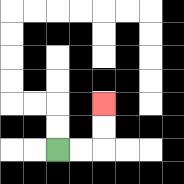{'start': '[2, 6]', 'end': '[4, 4]', 'path_directions': 'R,R,U,U', 'path_coordinates': '[[2, 6], [3, 6], [4, 6], [4, 5], [4, 4]]'}